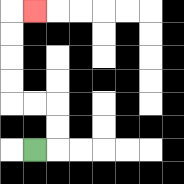{'start': '[1, 6]', 'end': '[1, 0]', 'path_directions': 'R,U,U,L,L,U,U,U,U,R', 'path_coordinates': '[[1, 6], [2, 6], [2, 5], [2, 4], [1, 4], [0, 4], [0, 3], [0, 2], [0, 1], [0, 0], [1, 0]]'}